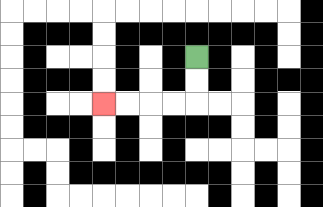{'start': '[8, 2]', 'end': '[4, 4]', 'path_directions': 'D,D,L,L,L,L', 'path_coordinates': '[[8, 2], [8, 3], [8, 4], [7, 4], [6, 4], [5, 4], [4, 4]]'}